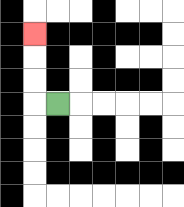{'start': '[2, 4]', 'end': '[1, 1]', 'path_directions': 'L,U,U,U', 'path_coordinates': '[[2, 4], [1, 4], [1, 3], [1, 2], [1, 1]]'}